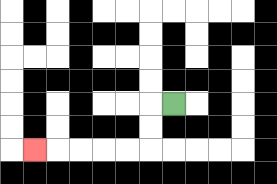{'start': '[7, 4]', 'end': '[1, 6]', 'path_directions': 'L,D,D,L,L,L,L,L', 'path_coordinates': '[[7, 4], [6, 4], [6, 5], [6, 6], [5, 6], [4, 6], [3, 6], [2, 6], [1, 6]]'}